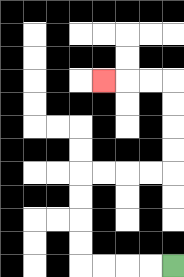{'start': '[7, 11]', 'end': '[4, 3]', 'path_directions': 'L,L,L,L,U,U,U,U,R,R,R,R,U,U,U,U,L,L,L', 'path_coordinates': '[[7, 11], [6, 11], [5, 11], [4, 11], [3, 11], [3, 10], [3, 9], [3, 8], [3, 7], [4, 7], [5, 7], [6, 7], [7, 7], [7, 6], [7, 5], [7, 4], [7, 3], [6, 3], [5, 3], [4, 3]]'}